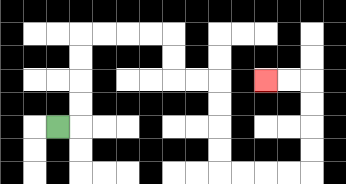{'start': '[2, 5]', 'end': '[11, 3]', 'path_directions': 'R,U,U,U,U,R,R,R,R,D,D,R,R,D,D,D,D,R,R,R,R,U,U,U,U,L,L', 'path_coordinates': '[[2, 5], [3, 5], [3, 4], [3, 3], [3, 2], [3, 1], [4, 1], [5, 1], [6, 1], [7, 1], [7, 2], [7, 3], [8, 3], [9, 3], [9, 4], [9, 5], [9, 6], [9, 7], [10, 7], [11, 7], [12, 7], [13, 7], [13, 6], [13, 5], [13, 4], [13, 3], [12, 3], [11, 3]]'}